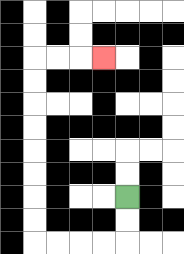{'start': '[5, 8]', 'end': '[4, 2]', 'path_directions': 'D,D,L,L,L,L,U,U,U,U,U,U,U,U,R,R,R', 'path_coordinates': '[[5, 8], [5, 9], [5, 10], [4, 10], [3, 10], [2, 10], [1, 10], [1, 9], [1, 8], [1, 7], [1, 6], [1, 5], [1, 4], [1, 3], [1, 2], [2, 2], [3, 2], [4, 2]]'}